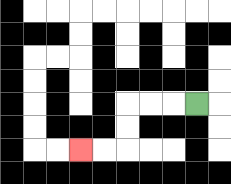{'start': '[8, 4]', 'end': '[3, 6]', 'path_directions': 'L,L,L,D,D,L,L', 'path_coordinates': '[[8, 4], [7, 4], [6, 4], [5, 4], [5, 5], [5, 6], [4, 6], [3, 6]]'}